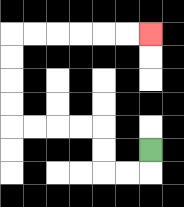{'start': '[6, 6]', 'end': '[6, 1]', 'path_directions': 'D,L,L,U,U,L,L,L,L,U,U,U,U,R,R,R,R,R,R', 'path_coordinates': '[[6, 6], [6, 7], [5, 7], [4, 7], [4, 6], [4, 5], [3, 5], [2, 5], [1, 5], [0, 5], [0, 4], [0, 3], [0, 2], [0, 1], [1, 1], [2, 1], [3, 1], [4, 1], [5, 1], [6, 1]]'}